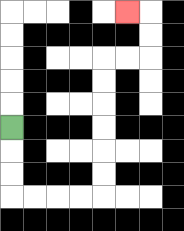{'start': '[0, 5]', 'end': '[5, 0]', 'path_directions': 'D,D,D,R,R,R,R,U,U,U,U,U,U,R,R,U,U,L', 'path_coordinates': '[[0, 5], [0, 6], [0, 7], [0, 8], [1, 8], [2, 8], [3, 8], [4, 8], [4, 7], [4, 6], [4, 5], [4, 4], [4, 3], [4, 2], [5, 2], [6, 2], [6, 1], [6, 0], [5, 0]]'}